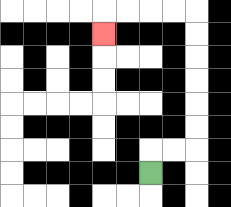{'start': '[6, 7]', 'end': '[4, 1]', 'path_directions': 'U,R,R,U,U,U,U,U,U,L,L,L,L,D', 'path_coordinates': '[[6, 7], [6, 6], [7, 6], [8, 6], [8, 5], [8, 4], [8, 3], [8, 2], [8, 1], [8, 0], [7, 0], [6, 0], [5, 0], [4, 0], [4, 1]]'}